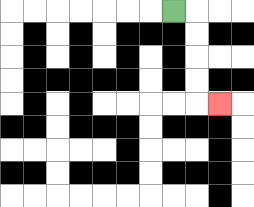{'start': '[7, 0]', 'end': '[9, 4]', 'path_directions': 'R,D,D,D,D,R', 'path_coordinates': '[[7, 0], [8, 0], [8, 1], [8, 2], [8, 3], [8, 4], [9, 4]]'}